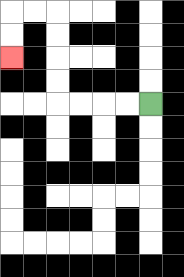{'start': '[6, 4]', 'end': '[0, 2]', 'path_directions': 'L,L,L,L,U,U,U,U,L,L,D,D', 'path_coordinates': '[[6, 4], [5, 4], [4, 4], [3, 4], [2, 4], [2, 3], [2, 2], [2, 1], [2, 0], [1, 0], [0, 0], [0, 1], [0, 2]]'}